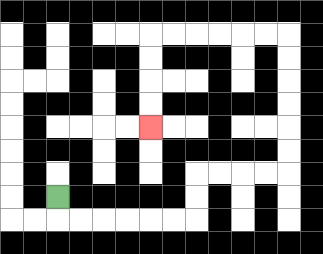{'start': '[2, 8]', 'end': '[6, 5]', 'path_directions': 'D,R,R,R,R,R,R,U,U,R,R,R,R,U,U,U,U,U,U,L,L,L,L,L,L,D,D,D,D', 'path_coordinates': '[[2, 8], [2, 9], [3, 9], [4, 9], [5, 9], [6, 9], [7, 9], [8, 9], [8, 8], [8, 7], [9, 7], [10, 7], [11, 7], [12, 7], [12, 6], [12, 5], [12, 4], [12, 3], [12, 2], [12, 1], [11, 1], [10, 1], [9, 1], [8, 1], [7, 1], [6, 1], [6, 2], [6, 3], [6, 4], [6, 5]]'}